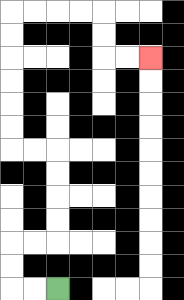{'start': '[2, 12]', 'end': '[6, 2]', 'path_directions': 'L,L,U,U,R,R,U,U,U,U,L,L,U,U,U,U,U,U,R,R,R,R,D,D,R,R', 'path_coordinates': '[[2, 12], [1, 12], [0, 12], [0, 11], [0, 10], [1, 10], [2, 10], [2, 9], [2, 8], [2, 7], [2, 6], [1, 6], [0, 6], [0, 5], [0, 4], [0, 3], [0, 2], [0, 1], [0, 0], [1, 0], [2, 0], [3, 0], [4, 0], [4, 1], [4, 2], [5, 2], [6, 2]]'}